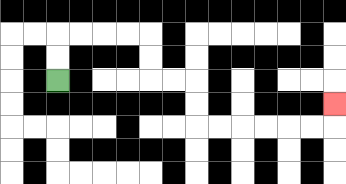{'start': '[2, 3]', 'end': '[14, 4]', 'path_directions': 'U,U,R,R,R,R,D,D,R,R,D,D,R,R,R,R,R,R,U', 'path_coordinates': '[[2, 3], [2, 2], [2, 1], [3, 1], [4, 1], [5, 1], [6, 1], [6, 2], [6, 3], [7, 3], [8, 3], [8, 4], [8, 5], [9, 5], [10, 5], [11, 5], [12, 5], [13, 5], [14, 5], [14, 4]]'}